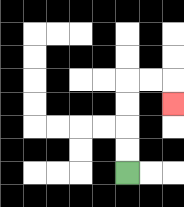{'start': '[5, 7]', 'end': '[7, 4]', 'path_directions': 'U,U,U,U,R,R,D', 'path_coordinates': '[[5, 7], [5, 6], [5, 5], [5, 4], [5, 3], [6, 3], [7, 3], [7, 4]]'}